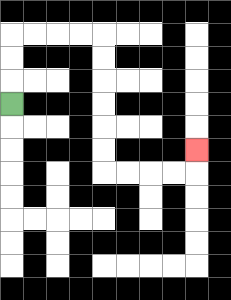{'start': '[0, 4]', 'end': '[8, 6]', 'path_directions': 'U,U,U,R,R,R,R,D,D,D,D,D,D,R,R,R,R,U', 'path_coordinates': '[[0, 4], [0, 3], [0, 2], [0, 1], [1, 1], [2, 1], [3, 1], [4, 1], [4, 2], [4, 3], [4, 4], [4, 5], [4, 6], [4, 7], [5, 7], [6, 7], [7, 7], [8, 7], [8, 6]]'}